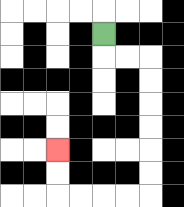{'start': '[4, 1]', 'end': '[2, 6]', 'path_directions': 'D,R,R,D,D,D,D,D,D,L,L,L,L,U,U', 'path_coordinates': '[[4, 1], [4, 2], [5, 2], [6, 2], [6, 3], [6, 4], [6, 5], [6, 6], [6, 7], [6, 8], [5, 8], [4, 8], [3, 8], [2, 8], [2, 7], [2, 6]]'}